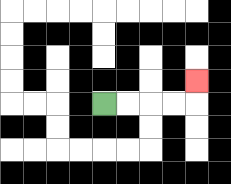{'start': '[4, 4]', 'end': '[8, 3]', 'path_directions': 'R,R,R,R,U', 'path_coordinates': '[[4, 4], [5, 4], [6, 4], [7, 4], [8, 4], [8, 3]]'}